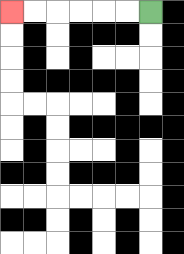{'start': '[6, 0]', 'end': '[0, 0]', 'path_directions': 'L,L,L,L,L,L', 'path_coordinates': '[[6, 0], [5, 0], [4, 0], [3, 0], [2, 0], [1, 0], [0, 0]]'}